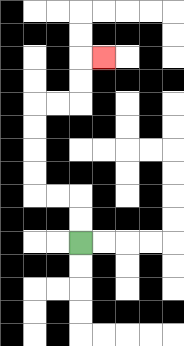{'start': '[3, 10]', 'end': '[4, 2]', 'path_directions': 'U,U,L,L,U,U,U,U,R,R,U,U,R', 'path_coordinates': '[[3, 10], [3, 9], [3, 8], [2, 8], [1, 8], [1, 7], [1, 6], [1, 5], [1, 4], [2, 4], [3, 4], [3, 3], [3, 2], [4, 2]]'}